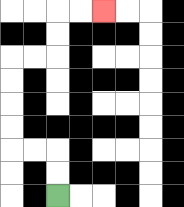{'start': '[2, 8]', 'end': '[4, 0]', 'path_directions': 'U,U,L,L,U,U,U,U,R,R,U,U,R,R', 'path_coordinates': '[[2, 8], [2, 7], [2, 6], [1, 6], [0, 6], [0, 5], [0, 4], [0, 3], [0, 2], [1, 2], [2, 2], [2, 1], [2, 0], [3, 0], [4, 0]]'}